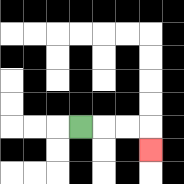{'start': '[3, 5]', 'end': '[6, 6]', 'path_directions': 'R,R,R,D', 'path_coordinates': '[[3, 5], [4, 5], [5, 5], [6, 5], [6, 6]]'}